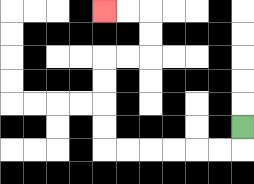{'start': '[10, 5]', 'end': '[4, 0]', 'path_directions': 'D,L,L,L,L,L,L,U,U,U,U,R,R,U,U,L,L', 'path_coordinates': '[[10, 5], [10, 6], [9, 6], [8, 6], [7, 6], [6, 6], [5, 6], [4, 6], [4, 5], [4, 4], [4, 3], [4, 2], [5, 2], [6, 2], [6, 1], [6, 0], [5, 0], [4, 0]]'}